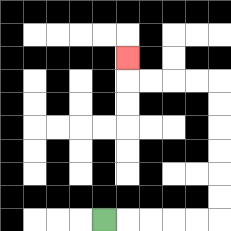{'start': '[4, 9]', 'end': '[5, 2]', 'path_directions': 'R,R,R,R,R,U,U,U,U,U,U,L,L,L,L,U', 'path_coordinates': '[[4, 9], [5, 9], [6, 9], [7, 9], [8, 9], [9, 9], [9, 8], [9, 7], [9, 6], [9, 5], [9, 4], [9, 3], [8, 3], [7, 3], [6, 3], [5, 3], [5, 2]]'}